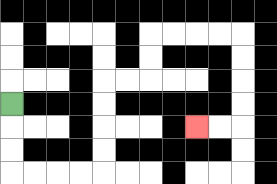{'start': '[0, 4]', 'end': '[8, 5]', 'path_directions': 'D,D,D,R,R,R,R,U,U,U,U,R,R,U,U,R,R,R,R,D,D,D,D,L,L', 'path_coordinates': '[[0, 4], [0, 5], [0, 6], [0, 7], [1, 7], [2, 7], [3, 7], [4, 7], [4, 6], [4, 5], [4, 4], [4, 3], [5, 3], [6, 3], [6, 2], [6, 1], [7, 1], [8, 1], [9, 1], [10, 1], [10, 2], [10, 3], [10, 4], [10, 5], [9, 5], [8, 5]]'}